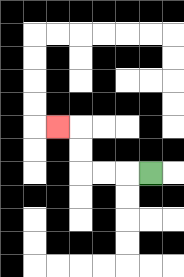{'start': '[6, 7]', 'end': '[2, 5]', 'path_directions': 'L,L,L,U,U,L', 'path_coordinates': '[[6, 7], [5, 7], [4, 7], [3, 7], [3, 6], [3, 5], [2, 5]]'}